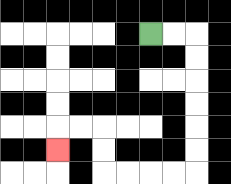{'start': '[6, 1]', 'end': '[2, 6]', 'path_directions': 'R,R,D,D,D,D,D,D,L,L,L,L,U,U,L,L,D', 'path_coordinates': '[[6, 1], [7, 1], [8, 1], [8, 2], [8, 3], [8, 4], [8, 5], [8, 6], [8, 7], [7, 7], [6, 7], [5, 7], [4, 7], [4, 6], [4, 5], [3, 5], [2, 5], [2, 6]]'}